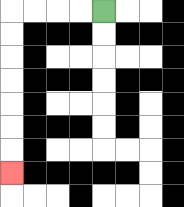{'start': '[4, 0]', 'end': '[0, 7]', 'path_directions': 'L,L,L,L,D,D,D,D,D,D,D', 'path_coordinates': '[[4, 0], [3, 0], [2, 0], [1, 0], [0, 0], [0, 1], [0, 2], [0, 3], [0, 4], [0, 5], [0, 6], [0, 7]]'}